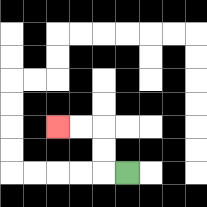{'start': '[5, 7]', 'end': '[2, 5]', 'path_directions': 'L,U,U,L,L', 'path_coordinates': '[[5, 7], [4, 7], [4, 6], [4, 5], [3, 5], [2, 5]]'}